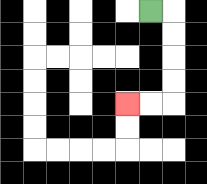{'start': '[6, 0]', 'end': '[5, 4]', 'path_directions': 'R,D,D,D,D,L,L', 'path_coordinates': '[[6, 0], [7, 0], [7, 1], [7, 2], [7, 3], [7, 4], [6, 4], [5, 4]]'}